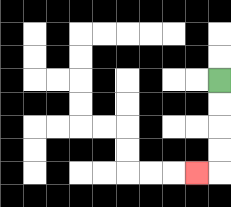{'start': '[9, 3]', 'end': '[8, 7]', 'path_directions': 'D,D,D,D,L', 'path_coordinates': '[[9, 3], [9, 4], [9, 5], [9, 6], [9, 7], [8, 7]]'}